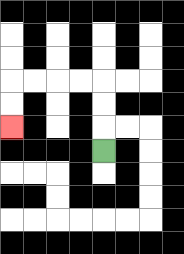{'start': '[4, 6]', 'end': '[0, 5]', 'path_directions': 'U,U,U,L,L,L,L,D,D', 'path_coordinates': '[[4, 6], [4, 5], [4, 4], [4, 3], [3, 3], [2, 3], [1, 3], [0, 3], [0, 4], [0, 5]]'}